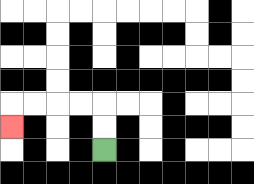{'start': '[4, 6]', 'end': '[0, 5]', 'path_directions': 'U,U,L,L,L,L,D', 'path_coordinates': '[[4, 6], [4, 5], [4, 4], [3, 4], [2, 4], [1, 4], [0, 4], [0, 5]]'}